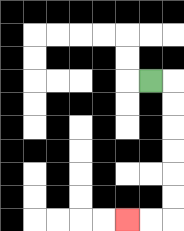{'start': '[6, 3]', 'end': '[5, 9]', 'path_directions': 'R,D,D,D,D,D,D,L,L', 'path_coordinates': '[[6, 3], [7, 3], [7, 4], [7, 5], [7, 6], [7, 7], [7, 8], [7, 9], [6, 9], [5, 9]]'}